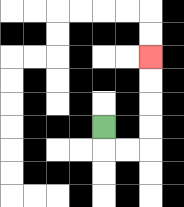{'start': '[4, 5]', 'end': '[6, 2]', 'path_directions': 'D,R,R,U,U,U,U', 'path_coordinates': '[[4, 5], [4, 6], [5, 6], [6, 6], [6, 5], [6, 4], [6, 3], [6, 2]]'}